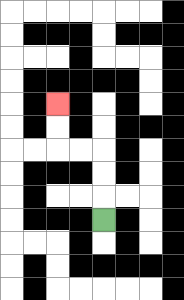{'start': '[4, 9]', 'end': '[2, 4]', 'path_directions': 'U,U,U,L,L,U,U', 'path_coordinates': '[[4, 9], [4, 8], [4, 7], [4, 6], [3, 6], [2, 6], [2, 5], [2, 4]]'}